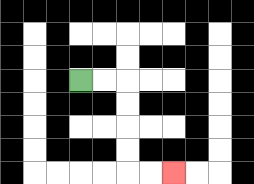{'start': '[3, 3]', 'end': '[7, 7]', 'path_directions': 'R,R,D,D,D,D,R,R', 'path_coordinates': '[[3, 3], [4, 3], [5, 3], [5, 4], [5, 5], [5, 6], [5, 7], [6, 7], [7, 7]]'}